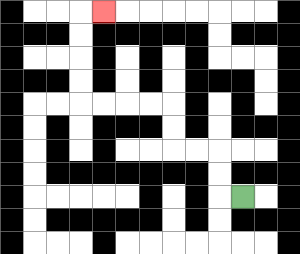{'start': '[10, 8]', 'end': '[4, 0]', 'path_directions': 'L,U,U,L,L,U,U,L,L,L,L,U,U,U,U,R', 'path_coordinates': '[[10, 8], [9, 8], [9, 7], [9, 6], [8, 6], [7, 6], [7, 5], [7, 4], [6, 4], [5, 4], [4, 4], [3, 4], [3, 3], [3, 2], [3, 1], [3, 0], [4, 0]]'}